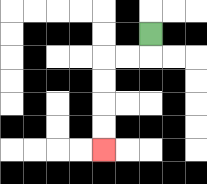{'start': '[6, 1]', 'end': '[4, 6]', 'path_directions': 'D,L,L,D,D,D,D', 'path_coordinates': '[[6, 1], [6, 2], [5, 2], [4, 2], [4, 3], [4, 4], [4, 5], [4, 6]]'}